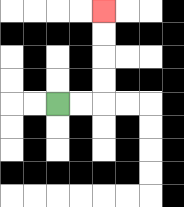{'start': '[2, 4]', 'end': '[4, 0]', 'path_directions': 'R,R,U,U,U,U', 'path_coordinates': '[[2, 4], [3, 4], [4, 4], [4, 3], [4, 2], [4, 1], [4, 0]]'}